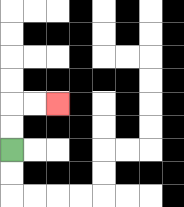{'start': '[0, 6]', 'end': '[2, 4]', 'path_directions': 'U,U,R,R', 'path_coordinates': '[[0, 6], [0, 5], [0, 4], [1, 4], [2, 4]]'}